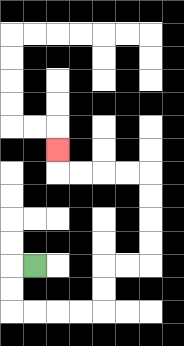{'start': '[1, 11]', 'end': '[2, 6]', 'path_directions': 'L,D,D,R,R,R,R,U,U,R,R,U,U,U,U,L,L,L,L,U', 'path_coordinates': '[[1, 11], [0, 11], [0, 12], [0, 13], [1, 13], [2, 13], [3, 13], [4, 13], [4, 12], [4, 11], [5, 11], [6, 11], [6, 10], [6, 9], [6, 8], [6, 7], [5, 7], [4, 7], [3, 7], [2, 7], [2, 6]]'}